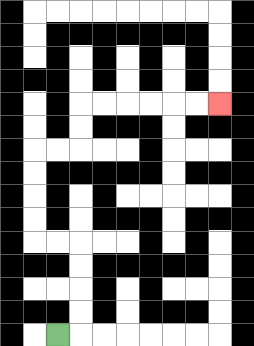{'start': '[2, 14]', 'end': '[9, 4]', 'path_directions': 'R,U,U,U,U,L,L,U,U,U,U,R,R,U,U,R,R,R,R,R,R', 'path_coordinates': '[[2, 14], [3, 14], [3, 13], [3, 12], [3, 11], [3, 10], [2, 10], [1, 10], [1, 9], [1, 8], [1, 7], [1, 6], [2, 6], [3, 6], [3, 5], [3, 4], [4, 4], [5, 4], [6, 4], [7, 4], [8, 4], [9, 4]]'}